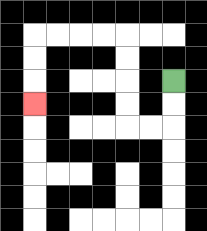{'start': '[7, 3]', 'end': '[1, 4]', 'path_directions': 'D,D,L,L,U,U,U,U,L,L,L,L,D,D,D', 'path_coordinates': '[[7, 3], [7, 4], [7, 5], [6, 5], [5, 5], [5, 4], [5, 3], [5, 2], [5, 1], [4, 1], [3, 1], [2, 1], [1, 1], [1, 2], [1, 3], [1, 4]]'}